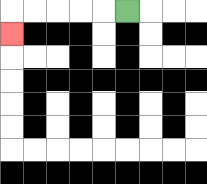{'start': '[5, 0]', 'end': '[0, 1]', 'path_directions': 'L,L,L,L,L,D', 'path_coordinates': '[[5, 0], [4, 0], [3, 0], [2, 0], [1, 0], [0, 0], [0, 1]]'}